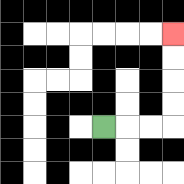{'start': '[4, 5]', 'end': '[7, 1]', 'path_directions': 'R,R,R,U,U,U,U', 'path_coordinates': '[[4, 5], [5, 5], [6, 5], [7, 5], [7, 4], [7, 3], [7, 2], [7, 1]]'}